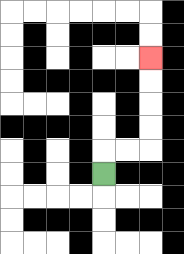{'start': '[4, 7]', 'end': '[6, 2]', 'path_directions': 'U,R,R,U,U,U,U', 'path_coordinates': '[[4, 7], [4, 6], [5, 6], [6, 6], [6, 5], [6, 4], [6, 3], [6, 2]]'}